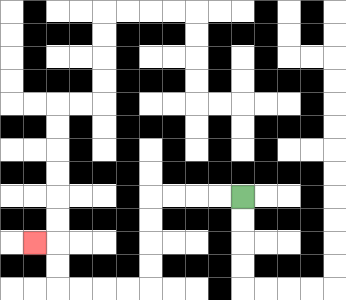{'start': '[10, 8]', 'end': '[1, 10]', 'path_directions': 'L,L,L,L,D,D,D,D,L,L,L,L,U,U,L', 'path_coordinates': '[[10, 8], [9, 8], [8, 8], [7, 8], [6, 8], [6, 9], [6, 10], [6, 11], [6, 12], [5, 12], [4, 12], [3, 12], [2, 12], [2, 11], [2, 10], [1, 10]]'}